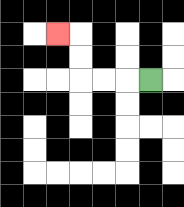{'start': '[6, 3]', 'end': '[2, 1]', 'path_directions': 'L,L,L,U,U,L', 'path_coordinates': '[[6, 3], [5, 3], [4, 3], [3, 3], [3, 2], [3, 1], [2, 1]]'}